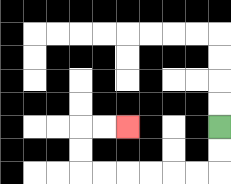{'start': '[9, 5]', 'end': '[5, 5]', 'path_directions': 'D,D,L,L,L,L,L,L,U,U,R,R', 'path_coordinates': '[[9, 5], [9, 6], [9, 7], [8, 7], [7, 7], [6, 7], [5, 7], [4, 7], [3, 7], [3, 6], [3, 5], [4, 5], [5, 5]]'}